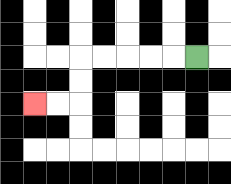{'start': '[8, 2]', 'end': '[1, 4]', 'path_directions': 'L,L,L,L,L,D,D,L,L', 'path_coordinates': '[[8, 2], [7, 2], [6, 2], [5, 2], [4, 2], [3, 2], [3, 3], [3, 4], [2, 4], [1, 4]]'}